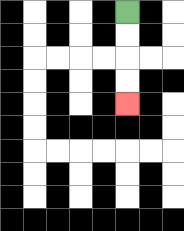{'start': '[5, 0]', 'end': '[5, 4]', 'path_directions': 'D,D,D,D', 'path_coordinates': '[[5, 0], [5, 1], [5, 2], [5, 3], [5, 4]]'}